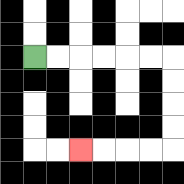{'start': '[1, 2]', 'end': '[3, 6]', 'path_directions': 'R,R,R,R,R,R,D,D,D,D,L,L,L,L', 'path_coordinates': '[[1, 2], [2, 2], [3, 2], [4, 2], [5, 2], [6, 2], [7, 2], [7, 3], [7, 4], [7, 5], [7, 6], [6, 6], [5, 6], [4, 6], [3, 6]]'}